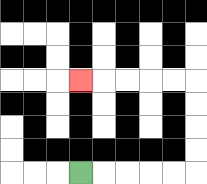{'start': '[3, 7]', 'end': '[3, 3]', 'path_directions': 'R,R,R,R,R,U,U,U,U,L,L,L,L,L', 'path_coordinates': '[[3, 7], [4, 7], [5, 7], [6, 7], [7, 7], [8, 7], [8, 6], [8, 5], [8, 4], [8, 3], [7, 3], [6, 3], [5, 3], [4, 3], [3, 3]]'}